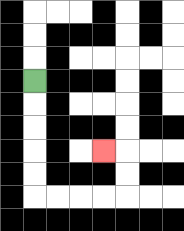{'start': '[1, 3]', 'end': '[4, 6]', 'path_directions': 'D,D,D,D,D,R,R,R,R,U,U,L', 'path_coordinates': '[[1, 3], [1, 4], [1, 5], [1, 6], [1, 7], [1, 8], [2, 8], [3, 8], [4, 8], [5, 8], [5, 7], [5, 6], [4, 6]]'}